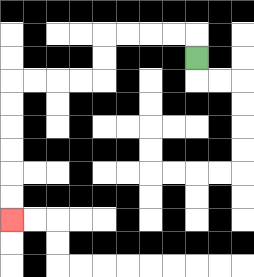{'start': '[8, 2]', 'end': '[0, 9]', 'path_directions': 'U,L,L,L,L,D,D,L,L,L,L,D,D,D,D,D,D', 'path_coordinates': '[[8, 2], [8, 1], [7, 1], [6, 1], [5, 1], [4, 1], [4, 2], [4, 3], [3, 3], [2, 3], [1, 3], [0, 3], [0, 4], [0, 5], [0, 6], [0, 7], [0, 8], [0, 9]]'}